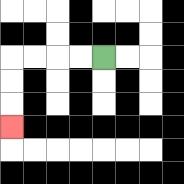{'start': '[4, 2]', 'end': '[0, 5]', 'path_directions': 'L,L,L,L,D,D,D', 'path_coordinates': '[[4, 2], [3, 2], [2, 2], [1, 2], [0, 2], [0, 3], [0, 4], [0, 5]]'}